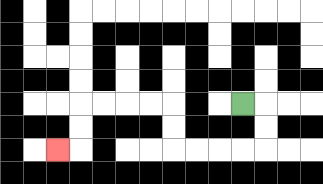{'start': '[10, 4]', 'end': '[2, 6]', 'path_directions': 'R,D,D,L,L,L,L,U,U,L,L,L,L,D,D,L', 'path_coordinates': '[[10, 4], [11, 4], [11, 5], [11, 6], [10, 6], [9, 6], [8, 6], [7, 6], [7, 5], [7, 4], [6, 4], [5, 4], [4, 4], [3, 4], [3, 5], [3, 6], [2, 6]]'}